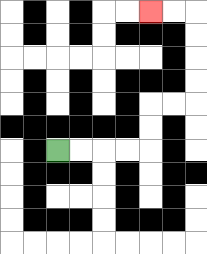{'start': '[2, 6]', 'end': '[6, 0]', 'path_directions': 'R,R,R,R,U,U,R,R,U,U,U,U,L,L', 'path_coordinates': '[[2, 6], [3, 6], [4, 6], [5, 6], [6, 6], [6, 5], [6, 4], [7, 4], [8, 4], [8, 3], [8, 2], [8, 1], [8, 0], [7, 0], [6, 0]]'}